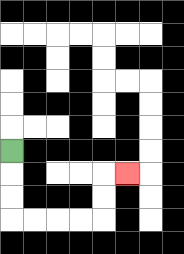{'start': '[0, 6]', 'end': '[5, 7]', 'path_directions': 'D,D,D,R,R,R,R,U,U,R', 'path_coordinates': '[[0, 6], [0, 7], [0, 8], [0, 9], [1, 9], [2, 9], [3, 9], [4, 9], [4, 8], [4, 7], [5, 7]]'}